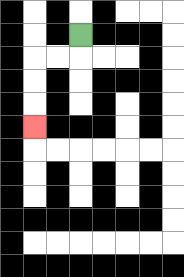{'start': '[3, 1]', 'end': '[1, 5]', 'path_directions': 'D,L,L,D,D,D', 'path_coordinates': '[[3, 1], [3, 2], [2, 2], [1, 2], [1, 3], [1, 4], [1, 5]]'}